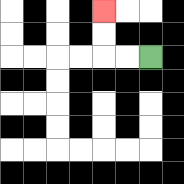{'start': '[6, 2]', 'end': '[4, 0]', 'path_directions': 'L,L,U,U', 'path_coordinates': '[[6, 2], [5, 2], [4, 2], [4, 1], [4, 0]]'}